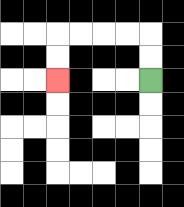{'start': '[6, 3]', 'end': '[2, 3]', 'path_directions': 'U,U,L,L,L,L,D,D', 'path_coordinates': '[[6, 3], [6, 2], [6, 1], [5, 1], [4, 1], [3, 1], [2, 1], [2, 2], [2, 3]]'}